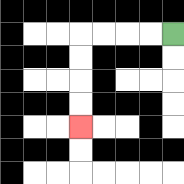{'start': '[7, 1]', 'end': '[3, 5]', 'path_directions': 'L,L,L,L,D,D,D,D', 'path_coordinates': '[[7, 1], [6, 1], [5, 1], [4, 1], [3, 1], [3, 2], [3, 3], [3, 4], [3, 5]]'}